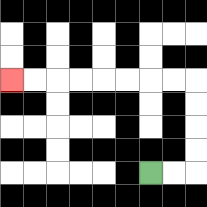{'start': '[6, 7]', 'end': '[0, 3]', 'path_directions': 'R,R,U,U,U,U,L,L,L,L,L,L,L,L', 'path_coordinates': '[[6, 7], [7, 7], [8, 7], [8, 6], [8, 5], [8, 4], [8, 3], [7, 3], [6, 3], [5, 3], [4, 3], [3, 3], [2, 3], [1, 3], [0, 3]]'}